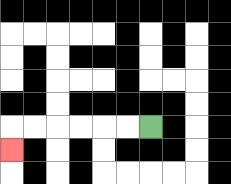{'start': '[6, 5]', 'end': '[0, 6]', 'path_directions': 'L,L,L,L,L,L,D', 'path_coordinates': '[[6, 5], [5, 5], [4, 5], [3, 5], [2, 5], [1, 5], [0, 5], [0, 6]]'}